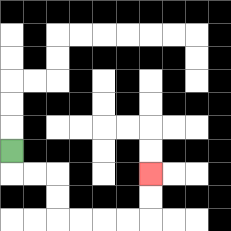{'start': '[0, 6]', 'end': '[6, 7]', 'path_directions': 'D,R,R,D,D,R,R,R,R,U,U', 'path_coordinates': '[[0, 6], [0, 7], [1, 7], [2, 7], [2, 8], [2, 9], [3, 9], [4, 9], [5, 9], [6, 9], [6, 8], [6, 7]]'}